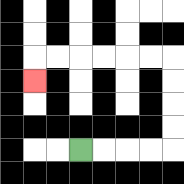{'start': '[3, 6]', 'end': '[1, 3]', 'path_directions': 'R,R,R,R,U,U,U,U,L,L,L,L,L,L,D', 'path_coordinates': '[[3, 6], [4, 6], [5, 6], [6, 6], [7, 6], [7, 5], [7, 4], [7, 3], [7, 2], [6, 2], [5, 2], [4, 2], [3, 2], [2, 2], [1, 2], [1, 3]]'}